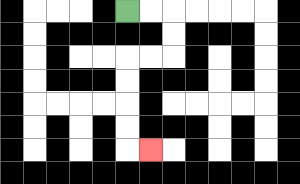{'start': '[5, 0]', 'end': '[6, 6]', 'path_directions': 'R,R,D,D,L,L,D,D,D,D,R', 'path_coordinates': '[[5, 0], [6, 0], [7, 0], [7, 1], [7, 2], [6, 2], [5, 2], [5, 3], [5, 4], [5, 5], [5, 6], [6, 6]]'}